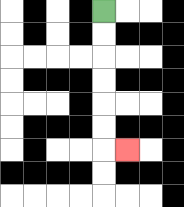{'start': '[4, 0]', 'end': '[5, 6]', 'path_directions': 'D,D,D,D,D,D,R', 'path_coordinates': '[[4, 0], [4, 1], [4, 2], [4, 3], [4, 4], [4, 5], [4, 6], [5, 6]]'}